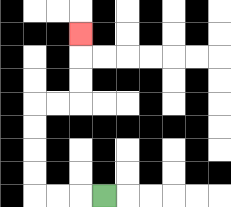{'start': '[4, 8]', 'end': '[3, 1]', 'path_directions': 'L,L,L,U,U,U,U,R,R,U,U,U', 'path_coordinates': '[[4, 8], [3, 8], [2, 8], [1, 8], [1, 7], [1, 6], [1, 5], [1, 4], [2, 4], [3, 4], [3, 3], [3, 2], [3, 1]]'}